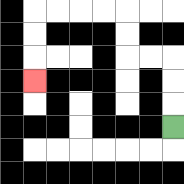{'start': '[7, 5]', 'end': '[1, 3]', 'path_directions': 'U,U,U,L,L,U,U,L,L,L,L,D,D,D', 'path_coordinates': '[[7, 5], [7, 4], [7, 3], [7, 2], [6, 2], [5, 2], [5, 1], [5, 0], [4, 0], [3, 0], [2, 0], [1, 0], [1, 1], [1, 2], [1, 3]]'}